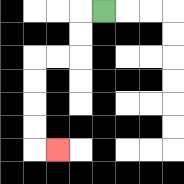{'start': '[4, 0]', 'end': '[2, 6]', 'path_directions': 'L,D,D,L,L,D,D,D,D,R', 'path_coordinates': '[[4, 0], [3, 0], [3, 1], [3, 2], [2, 2], [1, 2], [1, 3], [1, 4], [1, 5], [1, 6], [2, 6]]'}